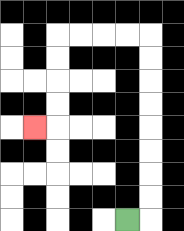{'start': '[5, 9]', 'end': '[1, 5]', 'path_directions': 'R,U,U,U,U,U,U,U,U,L,L,L,L,D,D,D,D,L', 'path_coordinates': '[[5, 9], [6, 9], [6, 8], [6, 7], [6, 6], [6, 5], [6, 4], [6, 3], [6, 2], [6, 1], [5, 1], [4, 1], [3, 1], [2, 1], [2, 2], [2, 3], [2, 4], [2, 5], [1, 5]]'}